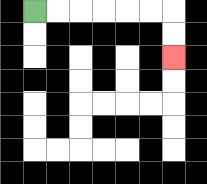{'start': '[1, 0]', 'end': '[7, 2]', 'path_directions': 'R,R,R,R,R,R,D,D', 'path_coordinates': '[[1, 0], [2, 0], [3, 0], [4, 0], [5, 0], [6, 0], [7, 0], [7, 1], [7, 2]]'}